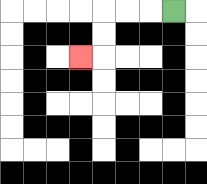{'start': '[7, 0]', 'end': '[3, 2]', 'path_directions': 'L,L,L,D,D,L', 'path_coordinates': '[[7, 0], [6, 0], [5, 0], [4, 0], [4, 1], [4, 2], [3, 2]]'}